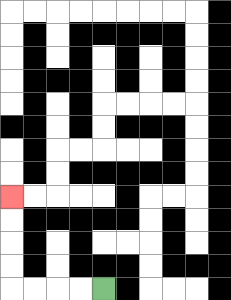{'start': '[4, 12]', 'end': '[0, 8]', 'path_directions': 'L,L,L,L,U,U,U,U', 'path_coordinates': '[[4, 12], [3, 12], [2, 12], [1, 12], [0, 12], [0, 11], [0, 10], [0, 9], [0, 8]]'}